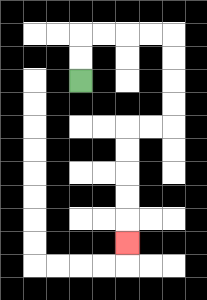{'start': '[3, 3]', 'end': '[5, 10]', 'path_directions': 'U,U,R,R,R,R,D,D,D,D,L,L,D,D,D,D,D', 'path_coordinates': '[[3, 3], [3, 2], [3, 1], [4, 1], [5, 1], [6, 1], [7, 1], [7, 2], [7, 3], [7, 4], [7, 5], [6, 5], [5, 5], [5, 6], [5, 7], [5, 8], [5, 9], [5, 10]]'}